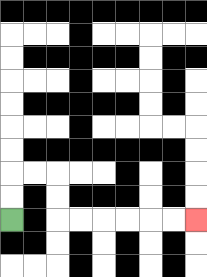{'start': '[0, 9]', 'end': '[8, 9]', 'path_directions': 'U,U,R,R,D,D,R,R,R,R,R,R', 'path_coordinates': '[[0, 9], [0, 8], [0, 7], [1, 7], [2, 7], [2, 8], [2, 9], [3, 9], [4, 9], [5, 9], [6, 9], [7, 9], [8, 9]]'}